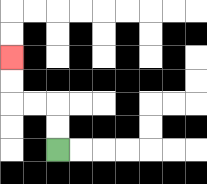{'start': '[2, 6]', 'end': '[0, 2]', 'path_directions': 'U,U,L,L,U,U', 'path_coordinates': '[[2, 6], [2, 5], [2, 4], [1, 4], [0, 4], [0, 3], [0, 2]]'}